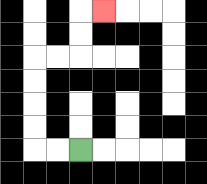{'start': '[3, 6]', 'end': '[4, 0]', 'path_directions': 'L,L,U,U,U,U,R,R,U,U,R', 'path_coordinates': '[[3, 6], [2, 6], [1, 6], [1, 5], [1, 4], [1, 3], [1, 2], [2, 2], [3, 2], [3, 1], [3, 0], [4, 0]]'}